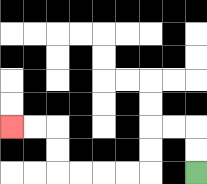{'start': '[8, 7]', 'end': '[0, 5]', 'path_directions': 'U,U,L,L,D,D,L,L,L,L,U,U,L,L', 'path_coordinates': '[[8, 7], [8, 6], [8, 5], [7, 5], [6, 5], [6, 6], [6, 7], [5, 7], [4, 7], [3, 7], [2, 7], [2, 6], [2, 5], [1, 5], [0, 5]]'}